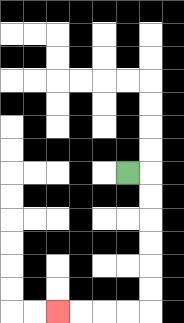{'start': '[5, 7]', 'end': '[2, 13]', 'path_directions': 'R,D,D,D,D,D,D,L,L,L,L', 'path_coordinates': '[[5, 7], [6, 7], [6, 8], [6, 9], [6, 10], [6, 11], [6, 12], [6, 13], [5, 13], [4, 13], [3, 13], [2, 13]]'}